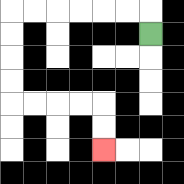{'start': '[6, 1]', 'end': '[4, 6]', 'path_directions': 'U,L,L,L,L,L,L,D,D,D,D,R,R,R,R,D,D', 'path_coordinates': '[[6, 1], [6, 0], [5, 0], [4, 0], [3, 0], [2, 0], [1, 0], [0, 0], [0, 1], [0, 2], [0, 3], [0, 4], [1, 4], [2, 4], [3, 4], [4, 4], [4, 5], [4, 6]]'}